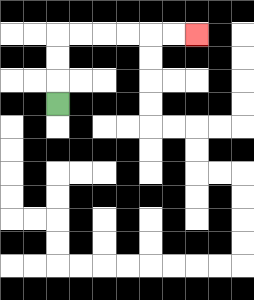{'start': '[2, 4]', 'end': '[8, 1]', 'path_directions': 'U,U,U,R,R,R,R,R,R', 'path_coordinates': '[[2, 4], [2, 3], [2, 2], [2, 1], [3, 1], [4, 1], [5, 1], [6, 1], [7, 1], [8, 1]]'}